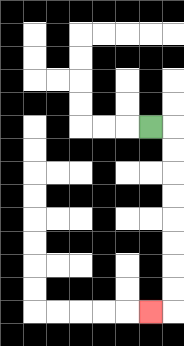{'start': '[6, 5]', 'end': '[6, 13]', 'path_directions': 'R,D,D,D,D,D,D,D,D,L', 'path_coordinates': '[[6, 5], [7, 5], [7, 6], [7, 7], [7, 8], [7, 9], [7, 10], [7, 11], [7, 12], [7, 13], [6, 13]]'}